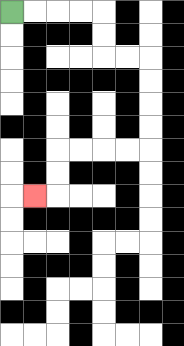{'start': '[0, 0]', 'end': '[1, 8]', 'path_directions': 'R,R,R,R,D,D,R,R,D,D,D,D,L,L,L,L,D,D,L', 'path_coordinates': '[[0, 0], [1, 0], [2, 0], [3, 0], [4, 0], [4, 1], [4, 2], [5, 2], [6, 2], [6, 3], [6, 4], [6, 5], [6, 6], [5, 6], [4, 6], [3, 6], [2, 6], [2, 7], [2, 8], [1, 8]]'}